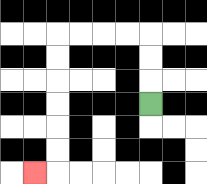{'start': '[6, 4]', 'end': '[1, 7]', 'path_directions': 'U,U,U,L,L,L,L,D,D,D,D,D,D,L', 'path_coordinates': '[[6, 4], [6, 3], [6, 2], [6, 1], [5, 1], [4, 1], [3, 1], [2, 1], [2, 2], [2, 3], [2, 4], [2, 5], [2, 6], [2, 7], [1, 7]]'}